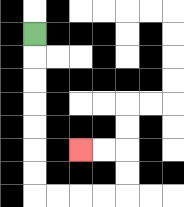{'start': '[1, 1]', 'end': '[3, 6]', 'path_directions': 'D,D,D,D,D,D,D,R,R,R,R,U,U,L,L', 'path_coordinates': '[[1, 1], [1, 2], [1, 3], [1, 4], [1, 5], [1, 6], [1, 7], [1, 8], [2, 8], [3, 8], [4, 8], [5, 8], [5, 7], [5, 6], [4, 6], [3, 6]]'}